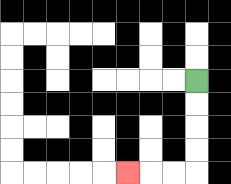{'start': '[8, 3]', 'end': '[5, 7]', 'path_directions': 'D,D,D,D,L,L,L', 'path_coordinates': '[[8, 3], [8, 4], [8, 5], [8, 6], [8, 7], [7, 7], [6, 7], [5, 7]]'}